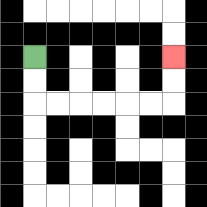{'start': '[1, 2]', 'end': '[7, 2]', 'path_directions': 'D,D,R,R,R,R,R,R,U,U', 'path_coordinates': '[[1, 2], [1, 3], [1, 4], [2, 4], [3, 4], [4, 4], [5, 4], [6, 4], [7, 4], [7, 3], [7, 2]]'}